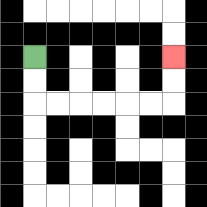{'start': '[1, 2]', 'end': '[7, 2]', 'path_directions': 'D,D,R,R,R,R,R,R,U,U', 'path_coordinates': '[[1, 2], [1, 3], [1, 4], [2, 4], [3, 4], [4, 4], [5, 4], [6, 4], [7, 4], [7, 3], [7, 2]]'}